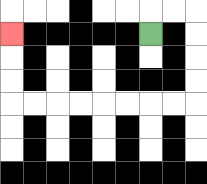{'start': '[6, 1]', 'end': '[0, 1]', 'path_directions': 'U,R,R,D,D,D,D,L,L,L,L,L,L,L,L,U,U,U', 'path_coordinates': '[[6, 1], [6, 0], [7, 0], [8, 0], [8, 1], [8, 2], [8, 3], [8, 4], [7, 4], [6, 4], [5, 4], [4, 4], [3, 4], [2, 4], [1, 4], [0, 4], [0, 3], [0, 2], [0, 1]]'}